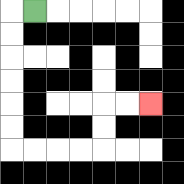{'start': '[1, 0]', 'end': '[6, 4]', 'path_directions': 'L,D,D,D,D,D,D,R,R,R,R,U,U,R,R', 'path_coordinates': '[[1, 0], [0, 0], [0, 1], [0, 2], [0, 3], [0, 4], [0, 5], [0, 6], [1, 6], [2, 6], [3, 6], [4, 6], [4, 5], [4, 4], [5, 4], [6, 4]]'}